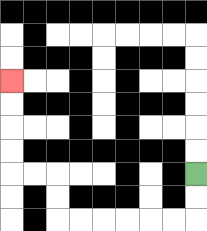{'start': '[8, 7]', 'end': '[0, 3]', 'path_directions': 'D,D,L,L,L,L,L,L,U,U,L,L,U,U,U,U', 'path_coordinates': '[[8, 7], [8, 8], [8, 9], [7, 9], [6, 9], [5, 9], [4, 9], [3, 9], [2, 9], [2, 8], [2, 7], [1, 7], [0, 7], [0, 6], [0, 5], [0, 4], [0, 3]]'}